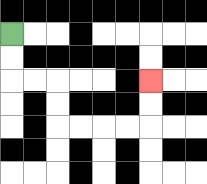{'start': '[0, 1]', 'end': '[6, 3]', 'path_directions': 'D,D,R,R,D,D,R,R,R,R,U,U', 'path_coordinates': '[[0, 1], [0, 2], [0, 3], [1, 3], [2, 3], [2, 4], [2, 5], [3, 5], [4, 5], [5, 5], [6, 5], [6, 4], [6, 3]]'}